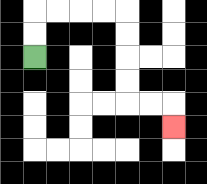{'start': '[1, 2]', 'end': '[7, 5]', 'path_directions': 'U,U,R,R,R,R,D,D,D,D,R,R,D', 'path_coordinates': '[[1, 2], [1, 1], [1, 0], [2, 0], [3, 0], [4, 0], [5, 0], [5, 1], [5, 2], [5, 3], [5, 4], [6, 4], [7, 4], [7, 5]]'}